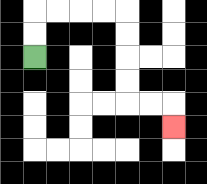{'start': '[1, 2]', 'end': '[7, 5]', 'path_directions': 'U,U,R,R,R,R,D,D,D,D,R,R,D', 'path_coordinates': '[[1, 2], [1, 1], [1, 0], [2, 0], [3, 0], [4, 0], [5, 0], [5, 1], [5, 2], [5, 3], [5, 4], [6, 4], [7, 4], [7, 5]]'}